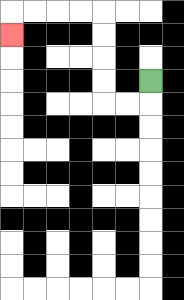{'start': '[6, 3]', 'end': '[0, 1]', 'path_directions': 'D,L,L,U,U,U,U,L,L,L,L,D', 'path_coordinates': '[[6, 3], [6, 4], [5, 4], [4, 4], [4, 3], [4, 2], [4, 1], [4, 0], [3, 0], [2, 0], [1, 0], [0, 0], [0, 1]]'}